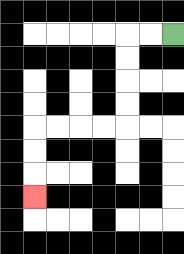{'start': '[7, 1]', 'end': '[1, 8]', 'path_directions': 'L,L,D,D,D,D,L,L,L,L,D,D,D', 'path_coordinates': '[[7, 1], [6, 1], [5, 1], [5, 2], [5, 3], [5, 4], [5, 5], [4, 5], [3, 5], [2, 5], [1, 5], [1, 6], [1, 7], [1, 8]]'}